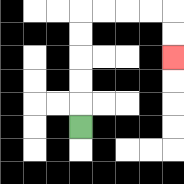{'start': '[3, 5]', 'end': '[7, 2]', 'path_directions': 'U,U,U,U,U,R,R,R,R,D,D', 'path_coordinates': '[[3, 5], [3, 4], [3, 3], [3, 2], [3, 1], [3, 0], [4, 0], [5, 0], [6, 0], [7, 0], [7, 1], [7, 2]]'}